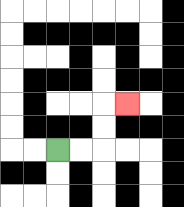{'start': '[2, 6]', 'end': '[5, 4]', 'path_directions': 'R,R,U,U,R', 'path_coordinates': '[[2, 6], [3, 6], [4, 6], [4, 5], [4, 4], [5, 4]]'}